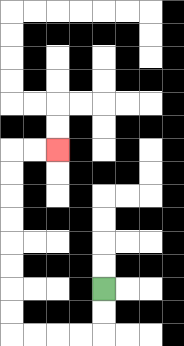{'start': '[4, 12]', 'end': '[2, 6]', 'path_directions': 'D,D,L,L,L,L,U,U,U,U,U,U,U,U,R,R', 'path_coordinates': '[[4, 12], [4, 13], [4, 14], [3, 14], [2, 14], [1, 14], [0, 14], [0, 13], [0, 12], [0, 11], [0, 10], [0, 9], [0, 8], [0, 7], [0, 6], [1, 6], [2, 6]]'}